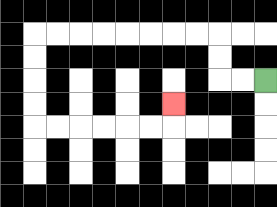{'start': '[11, 3]', 'end': '[7, 4]', 'path_directions': 'L,L,U,U,L,L,L,L,L,L,L,L,D,D,D,D,R,R,R,R,R,R,U', 'path_coordinates': '[[11, 3], [10, 3], [9, 3], [9, 2], [9, 1], [8, 1], [7, 1], [6, 1], [5, 1], [4, 1], [3, 1], [2, 1], [1, 1], [1, 2], [1, 3], [1, 4], [1, 5], [2, 5], [3, 5], [4, 5], [5, 5], [6, 5], [7, 5], [7, 4]]'}